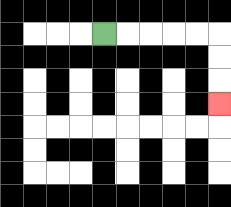{'start': '[4, 1]', 'end': '[9, 4]', 'path_directions': 'R,R,R,R,R,D,D,D', 'path_coordinates': '[[4, 1], [5, 1], [6, 1], [7, 1], [8, 1], [9, 1], [9, 2], [9, 3], [9, 4]]'}